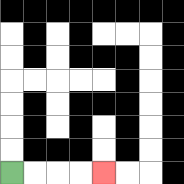{'start': '[0, 7]', 'end': '[4, 7]', 'path_directions': 'R,R,R,R', 'path_coordinates': '[[0, 7], [1, 7], [2, 7], [3, 7], [4, 7]]'}